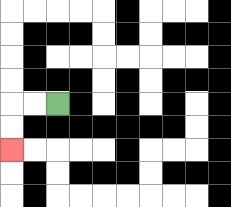{'start': '[2, 4]', 'end': '[0, 6]', 'path_directions': 'L,L,D,D', 'path_coordinates': '[[2, 4], [1, 4], [0, 4], [0, 5], [0, 6]]'}